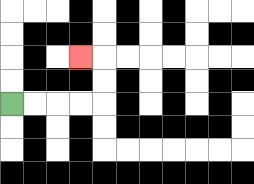{'start': '[0, 4]', 'end': '[3, 2]', 'path_directions': 'R,R,R,R,U,U,L', 'path_coordinates': '[[0, 4], [1, 4], [2, 4], [3, 4], [4, 4], [4, 3], [4, 2], [3, 2]]'}